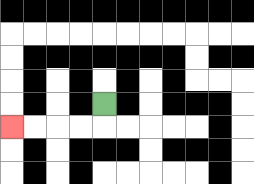{'start': '[4, 4]', 'end': '[0, 5]', 'path_directions': 'D,L,L,L,L', 'path_coordinates': '[[4, 4], [4, 5], [3, 5], [2, 5], [1, 5], [0, 5]]'}